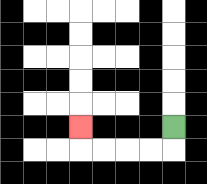{'start': '[7, 5]', 'end': '[3, 5]', 'path_directions': 'D,L,L,L,L,U', 'path_coordinates': '[[7, 5], [7, 6], [6, 6], [5, 6], [4, 6], [3, 6], [3, 5]]'}